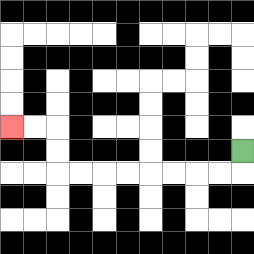{'start': '[10, 6]', 'end': '[0, 5]', 'path_directions': 'D,L,L,L,L,L,L,L,L,U,U,L,L', 'path_coordinates': '[[10, 6], [10, 7], [9, 7], [8, 7], [7, 7], [6, 7], [5, 7], [4, 7], [3, 7], [2, 7], [2, 6], [2, 5], [1, 5], [0, 5]]'}